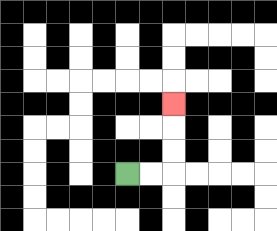{'start': '[5, 7]', 'end': '[7, 4]', 'path_directions': 'R,R,U,U,U', 'path_coordinates': '[[5, 7], [6, 7], [7, 7], [7, 6], [7, 5], [7, 4]]'}